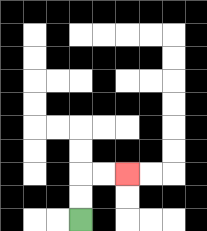{'start': '[3, 9]', 'end': '[5, 7]', 'path_directions': 'U,U,R,R', 'path_coordinates': '[[3, 9], [3, 8], [3, 7], [4, 7], [5, 7]]'}